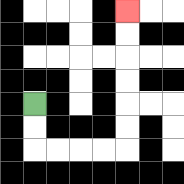{'start': '[1, 4]', 'end': '[5, 0]', 'path_directions': 'D,D,R,R,R,R,U,U,U,U,U,U', 'path_coordinates': '[[1, 4], [1, 5], [1, 6], [2, 6], [3, 6], [4, 6], [5, 6], [5, 5], [5, 4], [5, 3], [5, 2], [5, 1], [5, 0]]'}